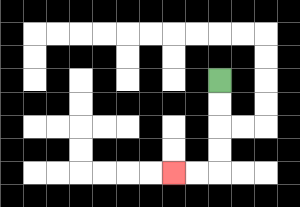{'start': '[9, 3]', 'end': '[7, 7]', 'path_directions': 'D,D,D,D,L,L', 'path_coordinates': '[[9, 3], [9, 4], [9, 5], [9, 6], [9, 7], [8, 7], [7, 7]]'}